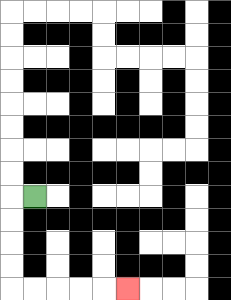{'start': '[1, 8]', 'end': '[5, 12]', 'path_directions': 'L,D,D,D,D,R,R,R,R,R', 'path_coordinates': '[[1, 8], [0, 8], [0, 9], [0, 10], [0, 11], [0, 12], [1, 12], [2, 12], [3, 12], [4, 12], [5, 12]]'}